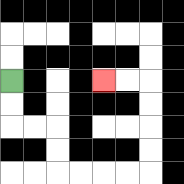{'start': '[0, 3]', 'end': '[4, 3]', 'path_directions': 'D,D,R,R,D,D,R,R,R,R,U,U,U,U,L,L', 'path_coordinates': '[[0, 3], [0, 4], [0, 5], [1, 5], [2, 5], [2, 6], [2, 7], [3, 7], [4, 7], [5, 7], [6, 7], [6, 6], [6, 5], [6, 4], [6, 3], [5, 3], [4, 3]]'}